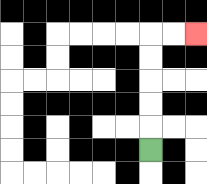{'start': '[6, 6]', 'end': '[8, 1]', 'path_directions': 'U,U,U,U,U,R,R', 'path_coordinates': '[[6, 6], [6, 5], [6, 4], [6, 3], [6, 2], [6, 1], [7, 1], [8, 1]]'}